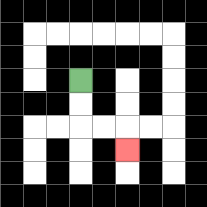{'start': '[3, 3]', 'end': '[5, 6]', 'path_directions': 'D,D,R,R,D', 'path_coordinates': '[[3, 3], [3, 4], [3, 5], [4, 5], [5, 5], [5, 6]]'}